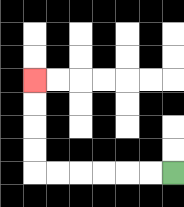{'start': '[7, 7]', 'end': '[1, 3]', 'path_directions': 'L,L,L,L,L,L,U,U,U,U', 'path_coordinates': '[[7, 7], [6, 7], [5, 7], [4, 7], [3, 7], [2, 7], [1, 7], [1, 6], [1, 5], [1, 4], [1, 3]]'}